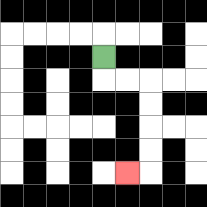{'start': '[4, 2]', 'end': '[5, 7]', 'path_directions': 'D,R,R,D,D,D,D,L', 'path_coordinates': '[[4, 2], [4, 3], [5, 3], [6, 3], [6, 4], [6, 5], [6, 6], [6, 7], [5, 7]]'}